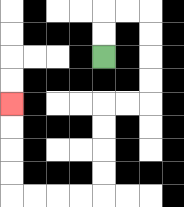{'start': '[4, 2]', 'end': '[0, 4]', 'path_directions': 'U,U,R,R,D,D,D,D,L,L,D,D,D,D,L,L,L,L,U,U,U,U', 'path_coordinates': '[[4, 2], [4, 1], [4, 0], [5, 0], [6, 0], [6, 1], [6, 2], [6, 3], [6, 4], [5, 4], [4, 4], [4, 5], [4, 6], [4, 7], [4, 8], [3, 8], [2, 8], [1, 8], [0, 8], [0, 7], [0, 6], [0, 5], [0, 4]]'}